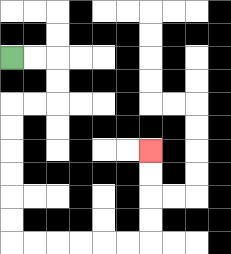{'start': '[0, 2]', 'end': '[6, 6]', 'path_directions': 'R,R,D,D,L,L,D,D,D,D,D,D,R,R,R,R,R,R,U,U,U,U', 'path_coordinates': '[[0, 2], [1, 2], [2, 2], [2, 3], [2, 4], [1, 4], [0, 4], [0, 5], [0, 6], [0, 7], [0, 8], [0, 9], [0, 10], [1, 10], [2, 10], [3, 10], [4, 10], [5, 10], [6, 10], [6, 9], [6, 8], [6, 7], [6, 6]]'}